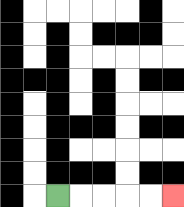{'start': '[2, 8]', 'end': '[7, 8]', 'path_directions': 'R,R,R,R,R', 'path_coordinates': '[[2, 8], [3, 8], [4, 8], [5, 8], [6, 8], [7, 8]]'}